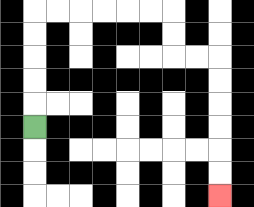{'start': '[1, 5]', 'end': '[9, 8]', 'path_directions': 'U,U,U,U,U,R,R,R,R,R,R,D,D,R,R,D,D,D,D,D,D', 'path_coordinates': '[[1, 5], [1, 4], [1, 3], [1, 2], [1, 1], [1, 0], [2, 0], [3, 0], [4, 0], [5, 0], [6, 0], [7, 0], [7, 1], [7, 2], [8, 2], [9, 2], [9, 3], [9, 4], [9, 5], [9, 6], [9, 7], [9, 8]]'}